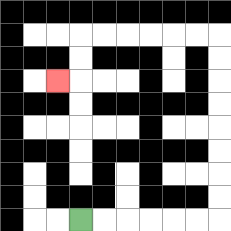{'start': '[3, 9]', 'end': '[2, 3]', 'path_directions': 'R,R,R,R,R,R,U,U,U,U,U,U,U,U,L,L,L,L,L,L,D,D,L', 'path_coordinates': '[[3, 9], [4, 9], [5, 9], [6, 9], [7, 9], [8, 9], [9, 9], [9, 8], [9, 7], [9, 6], [9, 5], [9, 4], [9, 3], [9, 2], [9, 1], [8, 1], [7, 1], [6, 1], [5, 1], [4, 1], [3, 1], [3, 2], [3, 3], [2, 3]]'}